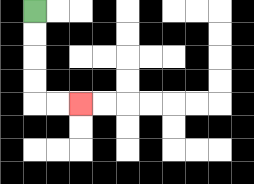{'start': '[1, 0]', 'end': '[3, 4]', 'path_directions': 'D,D,D,D,R,R', 'path_coordinates': '[[1, 0], [1, 1], [1, 2], [1, 3], [1, 4], [2, 4], [3, 4]]'}